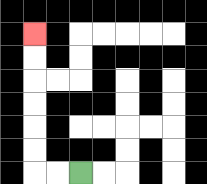{'start': '[3, 7]', 'end': '[1, 1]', 'path_directions': 'L,L,U,U,U,U,U,U', 'path_coordinates': '[[3, 7], [2, 7], [1, 7], [1, 6], [1, 5], [1, 4], [1, 3], [1, 2], [1, 1]]'}